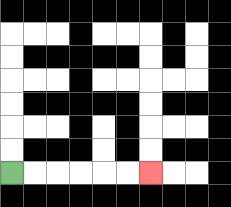{'start': '[0, 7]', 'end': '[6, 7]', 'path_directions': 'R,R,R,R,R,R', 'path_coordinates': '[[0, 7], [1, 7], [2, 7], [3, 7], [4, 7], [5, 7], [6, 7]]'}